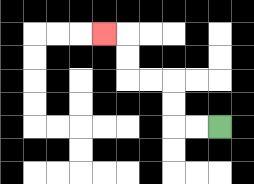{'start': '[9, 5]', 'end': '[4, 1]', 'path_directions': 'L,L,U,U,L,L,U,U,L', 'path_coordinates': '[[9, 5], [8, 5], [7, 5], [7, 4], [7, 3], [6, 3], [5, 3], [5, 2], [5, 1], [4, 1]]'}